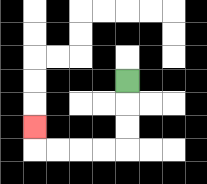{'start': '[5, 3]', 'end': '[1, 5]', 'path_directions': 'D,D,D,L,L,L,L,U', 'path_coordinates': '[[5, 3], [5, 4], [5, 5], [5, 6], [4, 6], [3, 6], [2, 6], [1, 6], [1, 5]]'}